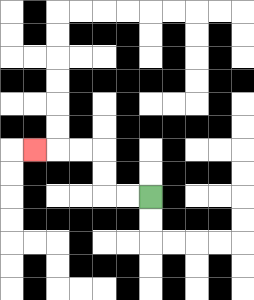{'start': '[6, 8]', 'end': '[1, 6]', 'path_directions': 'L,L,U,U,L,L,L', 'path_coordinates': '[[6, 8], [5, 8], [4, 8], [4, 7], [4, 6], [3, 6], [2, 6], [1, 6]]'}